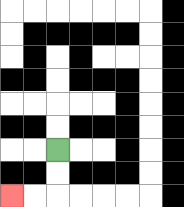{'start': '[2, 6]', 'end': '[0, 8]', 'path_directions': 'D,D,L,L', 'path_coordinates': '[[2, 6], [2, 7], [2, 8], [1, 8], [0, 8]]'}